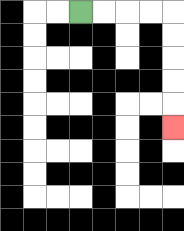{'start': '[3, 0]', 'end': '[7, 5]', 'path_directions': 'R,R,R,R,D,D,D,D,D', 'path_coordinates': '[[3, 0], [4, 0], [5, 0], [6, 0], [7, 0], [7, 1], [7, 2], [7, 3], [7, 4], [7, 5]]'}